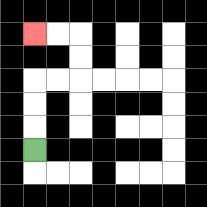{'start': '[1, 6]', 'end': '[1, 1]', 'path_directions': 'U,U,U,R,R,U,U,L,L', 'path_coordinates': '[[1, 6], [1, 5], [1, 4], [1, 3], [2, 3], [3, 3], [3, 2], [3, 1], [2, 1], [1, 1]]'}